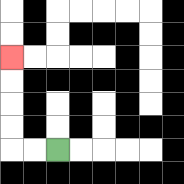{'start': '[2, 6]', 'end': '[0, 2]', 'path_directions': 'L,L,U,U,U,U', 'path_coordinates': '[[2, 6], [1, 6], [0, 6], [0, 5], [0, 4], [0, 3], [0, 2]]'}